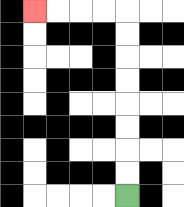{'start': '[5, 8]', 'end': '[1, 0]', 'path_directions': 'U,U,U,U,U,U,U,U,L,L,L,L', 'path_coordinates': '[[5, 8], [5, 7], [5, 6], [5, 5], [5, 4], [5, 3], [5, 2], [5, 1], [5, 0], [4, 0], [3, 0], [2, 0], [1, 0]]'}